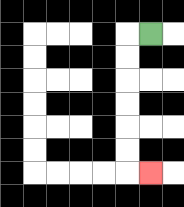{'start': '[6, 1]', 'end': '[6, 7]', 'path_directions': 'L,D,D,D,D,D,D,R', 'path_coordinates': '[[6, 1], [5, 1], [5, 2], [5, 3], [5, 4], [5, 5], [5, 6], [5, 7], [6, 7]]'}